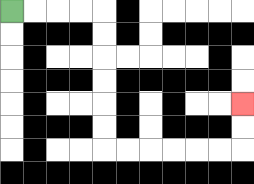{'start': '[0, 0]', 'end': '[10, 4]', 'path_directions': 'R,R,R,R,D,D,D,D,D,D,R,R,R,R,R,R,U,U', 'path_coordinates': '[[0, 0], [1, 0], [2, 0], [3, 0], [4, 0], [4, 1], [4, 2], [4, 3], [4, 4], [4, 5], [4, 6], [5, 6], [6, 6], [7, 6], [8, 6], [9, 6], [10, 6], [10, 5], [10, 4]]'}